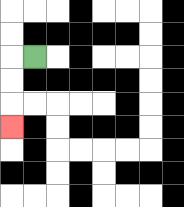{'start': '[1, 2]', 'end': '[0, 5]', 'path_directions': 'L,D,D,D', 'path_coordinates': '[[1, 2], [0, 2], [0, 3], [0, 4], [0, 5]]'}